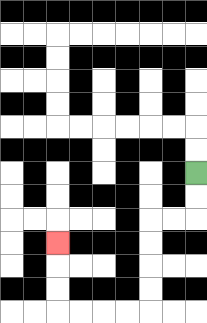{'start': '[8, 7]', 'end': '[2, 10]', 'path_directions': 'D,D,L,L,D,D,D,D,L,L,L,L,U,U,U', 'path_coordinates': '[[8, 7], [8, 8], [8, 9], [7, 9], [6, 9], [6, 10], [6, 11], [6, 12], [6, 13], [5, 13], [4, 13], [3, 13], [2, 13], [2, 12], [2, 11], [2, 10]]'}